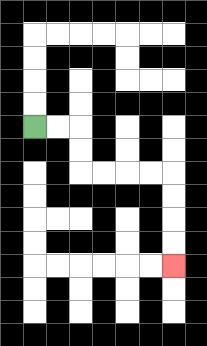{'start': '[1, 5]', 'end': '[7, 11]', 'path_directions': 'R,R,D,D,R,R,R,R,D,D,D,D', 'path_coordinates': '[[1, 5], [2, 5], [3, 5], [3, 6], [3, 7], [4, 7], [5, 7], [6, 7], [7, 7], [7, 8], [7, 9], [7, 10], [7, 11]]'}